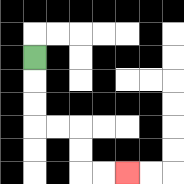{'start': '[1, 2]', 'end': '[5, 7]', 'path_directions': 'D,D,D,R,R,D,D,R,R', 'path_coordinates': '[[1, 2], [1, 3], [1, 4], [1, 5], [2, 5], [3, 5], [3, 6], [3, 7], [4, 7], [5, 7]]'}